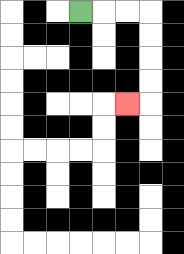{'start': '[3, 0]', 'end': '[5, 4]', 'path_directions': 'R,R,R,D,D,D,D,L', 'path_coordinates': '[[3, 0], [4, 0], [5, 0], [6, 0], [6, 1], [6, 2], [6, 3], [6, 4], [5, 4]]'}